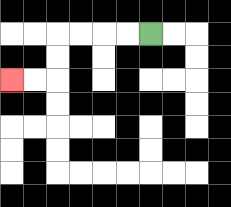{'start': '[6, 1]', 'end': '[0, 3]', 'path_directions': 'L,L,L,L,D,D,L,L', 'path_coordinates': '[[6, 1], [5, 1], [4, 1], [3, 1], [2, 1], [2, 2], [2, 3], [1, 3], [0, 3]]'}